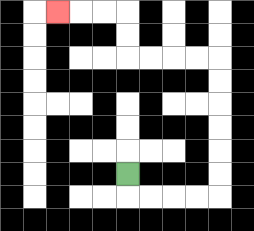{'start': '[5, 7]', 'end': '[2, 0]', 'path_directions': 'D,R,R,R,R,U,U,U,U,U,U,L,L,L,L,U,U,L,L,L', 'path_coordinates': '[[5, 7], [5, 8], [6, 8], [7, 8], [8, 8], [9, 8], [9, 7], [9, 6], [9, 5], [9, 4], [9, 3], [9, 2], [8, 2], [7, 2], [6, 2], [5, 2], [5, 1], [5, 0], [4, 0], [3, 0], [2, 0]]'}